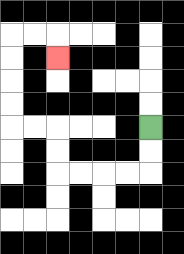{'start': '[6, 5]', 'end': '[2, 2]', 'path_directions': 'D,D,L,L,L,L,U,U,L,L,U,U,U,U,R,R,D', 'path_coordinates': '[[6, 5], [6, 6], [6, 7], [5, 7], [4, 7], [3, 7], [2, 7], [2, 6], [2, 5], [1, 5], [0, 5], [0, 4], [0, 3], [0, 2], [0, 1], [1, 1], [2, 1], [2, 2]]'}